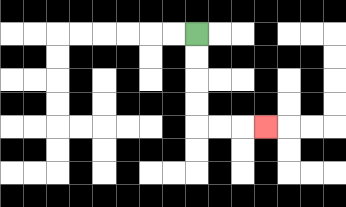{'start': '[8, 1]', 'end': '[11, 5]', 'path_directions': 'D,D,D,D,R,R,R', 'path_coordinates': '[[8, 1], [8, 2], [8, 3], [8, 4], [8, 5], [9, 5], [10, 5], [11, 5]]'}